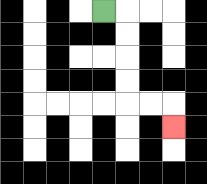{'start': '[4, 0]', 'end': '[7, 5]', 'path_directions': 'R,D,D,D,D,R,R,D', 'path_coordinates': '[[4, 0], [5, 0], [5, 1], [5, 2], [5, 3], [5, 4], [6, 4], [7, 4], [7, 5]]'}